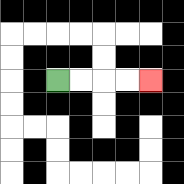{'start': '[2, 3]', 'end': '[6, 3]', 'path_directions': 'R,R,R,R', 'path_coordinates': '[[2, 3], [3, 3], [4, 3], [5, 3], [6, 3]]'}